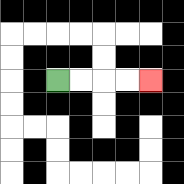{'start': '[2, 3]', 'end': '[6, 3]', 'path_directions': 'R,R,R,R', 'path_coordinates': '[[2, 3], [3, 3], [4, 3], [5, 3], [6, 3]]'}